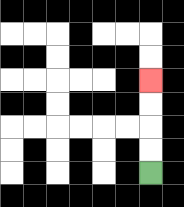{'start': '[6, 7]', 'end': '[6, 3]', 'path_directions': 'U,U,U,U', 'path_coordinates': '[[6, 7], [6, 6], [6, 5], [6, 4], [6, 3]]'}